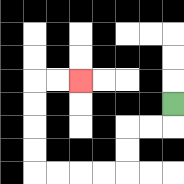{'start': '[7, 4]', 'end': '[3, 3]', 'path_directions': 'D,L,L,D,D,L,L,L,L,U,U,U,U,R,R', 'path_coordinates': '[[7, 4], [7, 5], [6, 5], [5, 5], [5, 6], [5, 7], [4, 7], [3, 7], [2, 7], [1, 7], [1, 6], [1, 5], [1, 4], [1, 3], [2, 3], [3, 3]]'}